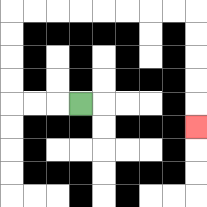{'start': '[3, 4]', 'end': '[8, 5]', 'path_directions': 'L,L,L,U,U,U,U,R,R,R,R,R,R,R,R,D,D,D,D,D', 'path_coordinates': '[[3, 4], [2, 4], [1, 4], [0, 4], [0, 3], [0, 2], [0, 1], [0, 0], [1, 0], [2, 0], [3, 0], [4, 0], [5, 0], [6, 0], [7, 0], [8, 0], [8, 1], [8, 2], [8, 3], [8, 4], [8, 5]]'}